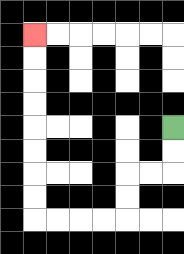{'start': '[7, 5]', 'end': '[1, 1]', 'path_directions': 'D,D,L,L,D,D,L,L,L,L,U,U,U,U,U,U,U,U', 'path_coordinates': '[[7, 5], [7, 6], [7, 7], [6, 7], [5, 7], [5, 8], [5, 9], [4, 9], [3, 9], [2, 9], [1, 9], [1, 8], [1, 7], [1, 6], [1, 5], [1, 4], [1, 3], [1, 2], [1, 1]]'}